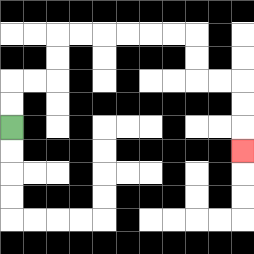{'start': '[0, 5]', 'end': '[10, 6]', 'path_directions': 'U,U,R,R,U,U,R,R,R,R,R,R,D,D,R,R,D,D,D', 'path_coordinates': '[[0, 5], [0, 4], [0, 3], [1, 3], [2, 3], [2, 2], [2, 1], [3, 1], [4, 1], [5, 1], [6, 1], [7, 1], [8, 1], [8, 2], [8, 3], [9, 3], [10, 3], [10, 4], [10, 5], [10, 6]]'}